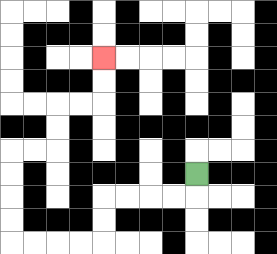{'start': '[8, 7]', 'end': '[4, 2]', 'path_directions': 'D,L,L,L,L,D,D,L,L,L,L,U,U,U,U,R,R,U,U,R,R,U,U', 'path_coordinates': '[[8, 7], [8, 8], [7, 8], [6, 8], [5, 8], [4, 8], [4, 9], [4, 10], [3, 10], [2, 10], [1, 10], [0, 10], [0, 9], [0, 8], [0, 7], [0, 6], [1, 6], [2, 6], [2, 5], [2, 4], [3, 4], [4, 4], [4, 3], [4, 2]]'}